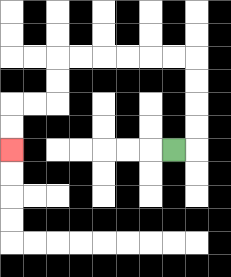{'start': '[7, 6]', 'end': '[0, 6]', 'path_directions': 'R,U,U,U,U,L,L,L,L,L,L,D,D,L,L,D,D', 'path_coordinates': '[[7, 6], [8, 6], [8, 5], [8, 4], [8, 3], [8, 2], [7, 2], [6, 2], [5, 2], [4, 2], [3, 2], [2, 2], [2, 3], [2, 4], [1, 4], [0, 4], [0, 5], [0, 6]]'}